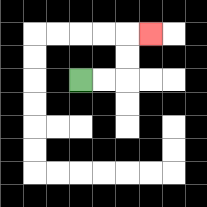{'start': '[3, 3]', 'end': '[6, 1]', 'path_directions': 'R,R,U,U,R', 'path_coordinates': '[[3, 3], [4, 3], [5, 3], [5, 2], [5, 1], [6, 1]]'}